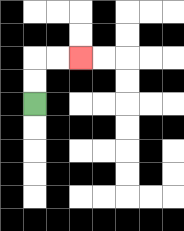{'start': '[1, 4]', 'end': '[3, 2]', 'path_directions': 'U,U,R,R', 'path_coordinates': '[[1, 4], [1, 3], [1, 2], [2, 2], [3, 2]]'}